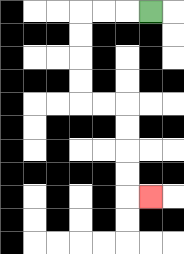{'start': '[6, 0]', 'end': '[6, 8]', 'path_directions': 'L,L,L,D,D,D,D,R,R,D,D,D,D,R', 'path_coordinates': '[[6, 0], [5, 0], [4, 0], [3, 0], [3, 1], [3, 2], [3, 3], [3, 4], [4, 4], [5, 4], [5, 5], [5, 6], [5, 7], [5, 8], [6, 8]]'}